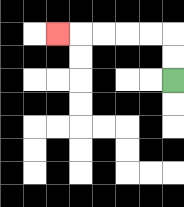{'start': '[7, 3]', 'end': '[2, 1]', 'path_directions': 'U,U,L,L,L,L,L', 'path_coordinates': '[[7, 3], [7, 2], [7, 1], [6, 1], [5, 1], [4, 1], [3, 1], [2, 1]]'}